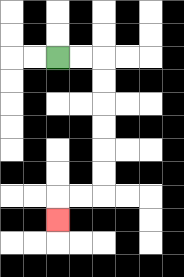{'start': '[2, 2]', 'end': '[2, 9]', 'path_directions': 'R,R,D,D,D,D,D,D,L,L,D', 'path_coordinates': '[[2, 2], [3, 2], [4, 2], [4, 3], [4, 4], [4, 5], [4, 6], [4, 7], [4, 8], [3, 8], [2, 8], [2, 9]]'}